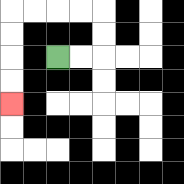{'start': '[2, 2]', 'end': '[0, 4]', 'path_directions': 'R,R,U,U,L,L,L,L,D,D,D,D', 'path_coordinates': '[[2, 2], [3, 2], [4, 2], [4, 1], [4, 0], [3, 0], [2, 0], [1, 0], [0, 0], [0, 1], [0, 2], [0, 3], [0, 4]]'}